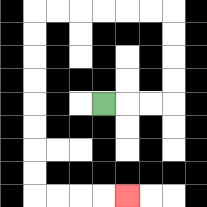{'start': '[4, 4]', 'end': '[5, 8]', 'path_directions': 'R,R,R,U,U,U,U,L,L,L,L,L,L,D,D,D,D,D,D,D,D,R,R,R,R', 'path_coordinates': '[[4, 4], [5, 4], [6, 4], [7, 4], [7, 3], [7, 2], [7, 1], [7, 0], [6, 0], [5, 0], [4, 0], [3, 0], [2, 0], [1, 0], [1, 1], [1, 2], [1, 3], [1, 4], [1, 5], [1, 6], [1, 7], [1, 8], [2, 8], [3, 8], [4, 8], [5, 8]]'}